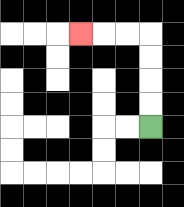{'start': '[6, 5]', 'end': '[3, 1]', 'path_directions': 'U,U,U,U,L,L,L', 'path_coordinates': '[[6, 5], [6, 4], [6, 3], [6, 2], [6, 1], [5, 1], [4, 1], [3, 1]]'}